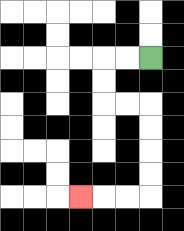{'start': '[6, 2]', 'end': '[3, 8]', 'path_directions': 'L,L,D,D,R,R,D,D,D,D,L,L,L', 'path_coordinates': '[[6, 2], [5, 2], [4, 2], [4, 3], [4, 4], [5, 4], [6, 4], [6, 5], [6, 6], [6, 7], [6, 8], [5, 8], [4, 8], [3, 8]]'}